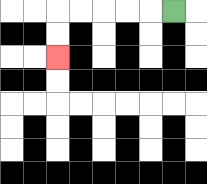{'start': '[7, 0]', 'end': '[2, 2]', 'path_directions': 'L,L,L,L,L,D,D', 'path_coordinates': '[[7, 0], [6, 0], [5, 0], [4, 0], [3, 0], [2, 0], [2, 1], [2, 2]]'}